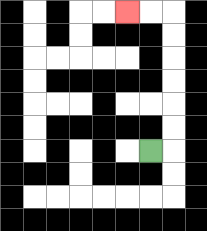{'start': '[6, 6]', 'end': '[5, 0]', 'path_directions': 'R,U,U,U,U,U,U,L,L', 'path_coordinates': '[[6, 6], [7, 6], [7, 5], [7, 4], [7, 3], [7, 2], [7, 1], [7, 0], [6, 0], [5, 0]]'}